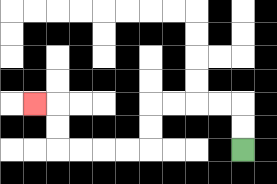{'start': '[10, 6]', 'end': '[1, 4]', 'path_directions': 'U,U,L,L,L,L,D,D,L,L,L,L,U,U,L', 'path_coordinates': '[[10, 6], [10, 5], [10, 4], [9, 4], [8, 4], [7, 4], [6, 4], [6, 5], [6, 6], [5, 6], [4, 6], [3, 6], [2, 6], [2, 5], [2, 4], [1, 4]]'}